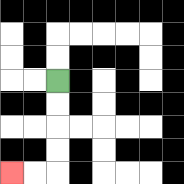{'start': '[2, 3]', 'end': '[0, 7]', 'path_directions': 'D,D,D,D,L,L', 'path_coordinates': '[[2, 3], [2, 4], [2, 5], [2, 6], [2, 7], [1, 7], [0, 7]]'}